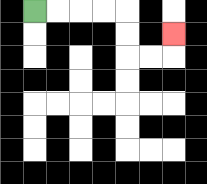{'start': '[1, 0]', 'end': '[7, 1]', 'path_directions': 'R,R,R,R,D,D,R,R,U', 'path_coordinates': '[[1, 0], [2, 0], [3, 0], [4, 0], [5, 0], [5, 1], [5, 2], [6, 2], [7, 2], [7, 1]]'}